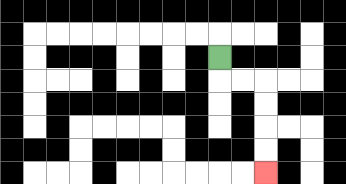{'start': '[9, 2]', 'end': '[11, 7]', 'path_directions': 'D,R,R,D,D,D,D', 'path_coordinates': '[[9, 2], [9, 3], [10, 3], [11, 3], [11, 4], [11, 5], [11, 6], [11, 7]]'}